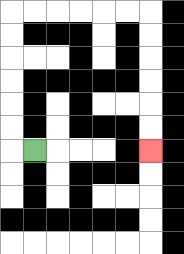{'start': '[1, 6]', 'end': '[6, 6]', 'path_directions': 'L,U,U,U,U,U,U,R,R,R,R,R,R,D,D,D,D,D,D', 'path_coordinates': '[[1, 6], [0, 6], [0, 5], [0, 4], [0, 3], [0, 2], [0, 1], [0, 0], [1, 0], [2, 0], [3, 0], [4, 0], [5, 0], [6, 0], [6, 1], [6, 2], [6, 3], [6, 4], [6, 5], [6, 6]]'}